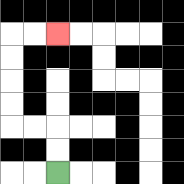{'start': '[2, 7]', 'end': '[2, 1]', 'path_directions': 'U,U,L,L,U,U,U,U,R,R', 'path_coordinates': '[[2, 7], [2, 6], [2, 5], [1, 5], [0, 5], [0, 4], [0, 3], [0, 2], [0, 1], [1, 1], [2, 1]]'}